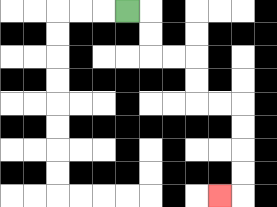{'start': '[5, 0]', 'end': '[9, 8]', 'path_directions': 'R,D,D,R,R,D,D,R,R,D,D,D,D,L', 'path_coordinates': '[[5, 0], [6, 0], [6, 1], [6, 2], [7, 2], [8, 2], [8, 3], [8, 4], [9, 4], [10, 4], [10, 5], [10, 6], [10, 7], [10, 8], [9, 8]]'}